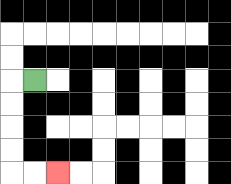{'start': '[1, 3]', 'end': '[2, 7]', 'path_directions': 'L,D,D,D,D,R,R', 'path_coordinates': '[[1, 3], [0, 3], [0, 4], [0, 5], [0, 6], [0, 7], [1, 7], [2, 7]]'}